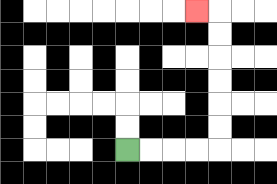{'start': '[5, 6]', 'end': '[8, 0]', 'path_directions': 'R,R,R,R,U,U,U,U,U,U,L', 'path_coordinates': '[[5, 6], [6, 6], [7, 6], [8, 6], [9, 6], [9, 5], [9, 4], [9, 3], [9, 2], [9, 1], [9, 0], [8, 0]]'}